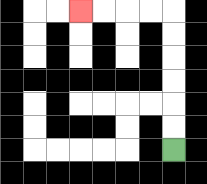{'start': '[7, 6]', 'end': '[3, 0]', 'path_directions': 'U,U,U,U,U,U,L,L,L,L', 'path_coordinates': '[[7, 6], [7, 5], [7, 4], [7, 3], [7, 2], [7, 1], [7, 0], [6, 0], [5, 0], [4, 0], [3, 0]]'}